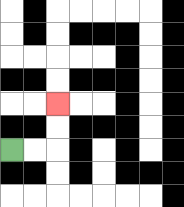{'start': '[0, 6]', 'end': '[2, 4]', 'path_directions': 'R,R,U,U', 'path_coordinates': '[[0, 6], [1, 6], [2, 6], [2, 5], [2, 4]]'}